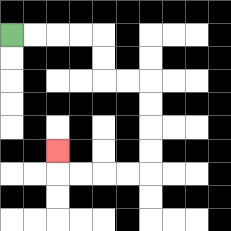{'start': '[0, 1]', 'end': '[2, 6]', 'path_directions': 'R,R,R,R,D,D,R,R,D,D,D,D,L,L,L,L,U', 'path_coordinates': '[[0, 1], [1, 1], [2, 1], [3, 1], [4, 1], [4, 2], [4, 3], [5, 3], [6, 3], [6, 4], [6, 5], [6, 6], [6, 7], [5, 7], [4, 7], [3, 7], [2, 7], [2, 6]]'}